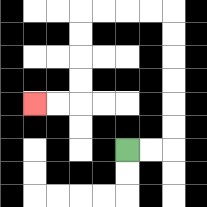{'start': '[5, 6]', 'end': '[1, 4]', 'path_directions': 'R,R,U,U,U,U,U,U,L,L,L,L,D,D,D,D,L,L', 'path_coordinates': '[[5, 6], [6, 6], [7, 6], [7, 5], [7, 4], [7, 3], [7, 2], [7, 1], [7, 0], [6, 0], [5, 0], [4, 0], [3, 0], [3, 1], [3, 2], [3, 3], [3, 4], [2, 4], [1, 4]]'}